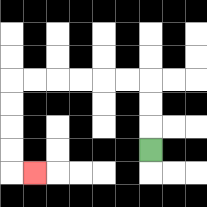{'start': '[6, 6]', 'end': '[1, 7]', 'path_directions': 'U,U,U,L,L,L,L,L,L,D,D,D,D,R', 'path_coordinates': '[[6, 6], [6, 5], [6, 4], [6, 3], [5, 3], [4, 3], [3, 3], [2, 3], [1, 3], [0, 3], [0, 4], [0, 5], [0, 6], [0, 7], [1, 7]]'}